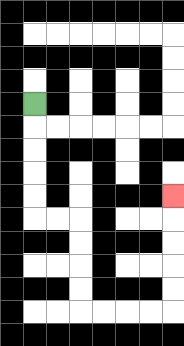{'start': '[1, 4]', 'end': '[7, 8]', 'path_directions': 'D,D,D,D,D,R,R,D,D,D,D,R,R,R,R,U,U,U,U,U', 'path_coordinates': '[[1, 4], [1, 5], [1, 6], [1, 7], [1, 8], [1, 9], [2, 9], [3, 9], [3, 10], [3, 11], [3, 12], [3, 13], [4, 13], [5, 13], [6, 13], [7, 13], [7, 12], [7, 11], [7, 10], [7, 9], [7, 8]]'}